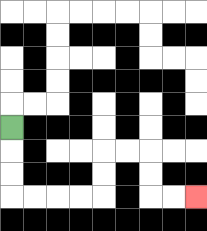{'start': '[0, 5]', 'end': '[8, 8]', 'path_directions': 'D,D,D,R,R,R,R,U,U,R,R,D,D,R,R', 'path_coordinates': '[[0, 5], [0, 6], [0, 7], [0, 8], [1, 8], [2, 8], [3, 8], [4, 8], [4, 7], [4, 6], [5, 6], [6, 6], [6, 7], [6, 8], [7, 8], [8, 8]]'}